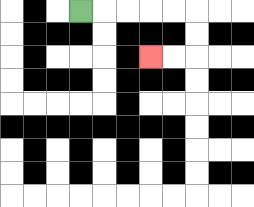{'start': '[3, 0]', 'end': '[6, 2]', 'path_directions': 'R,R,R,R,R,D,D,L,L', 'path_coordinates': '[[3, 0], [4, 0], [5, 0], [6, 0], [7, 0], [8, 0], [8, 1], [8, 2], [7, 2], [6, 2]]'}